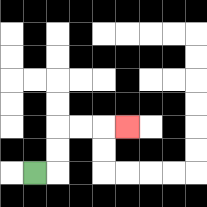{'start': '[1, 7]', 'end': '[5, 5]', 'path_directions': 'R,U,U,R,R,R', 'path_coordinates': '[[1, 7], [2, 7], [2, 6], [2, 5], [3, 5], [4, 5], [5, 5]]'}